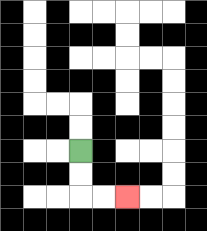{'start': '[3, 6]', 'end': '[5, 8]', 'path_directions': 'D,D,R,R', 'path_coordinates': '[[3, 6], [3, 7], [3, 8], [4, 8], [5, 8]]'}